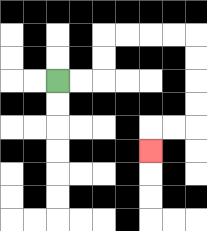{'start': '[2, 3]', 'end': '[6, 6]', 'path_directions': 'R,R,U,U,R,R,R,R,D,D,D,D,L,L,D', 'path_coordinates': '[[2, 3], [3, 3], [4, 3], [4, 2], [4, 1], [5, 1], [6, 1], [7, 1], [8, 1], [8, 2], [8, 3], [8, 4], [8, 5], [7, 5], [6, 5], [6, 6]]'}